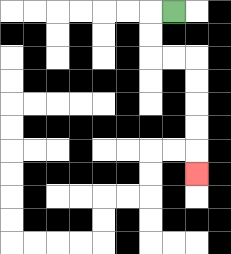{'start': '[7, 0]', 'end': '[8, 7]', 'path_directions': 'L,D,D,R,R,D,D,D,D,D', 'path_coordinates': '[[7, 0], [6, 0], [6, 1], [6, 2], [7, 2], [8, 2], [8, 3], [8, 4], [8, 5], [8, 6], [8, 7]]'}